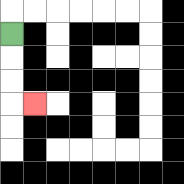{'start': '[0, 1]', 'end': '[1, 4]', 'path_directions': 'D,D,D,R', 'path_coordinates': '[[0, 1], [0, 2], [0, 3], [0, 4], [1, 4]]'}